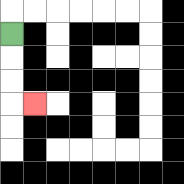{'start': '[0, 1]', 'end': '[1, 4]', 'path_directions': 'D,D,D,R', 'path_coordinates': '[[0, 1], [0, 2], [0, 3], [0, 4], [1, 4]]'}